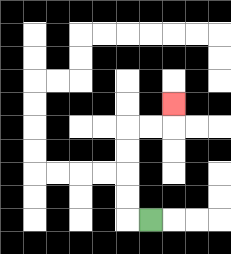{'start': '[6, 9]', 'end': '[7, 4]', 'path_directions': 'L,U,U,U,U,R,R,U', 'path_coordinates': '[[6, 9], [5, 9], [5, 8], [5, 7], [5, 6], [5, 5], [6, 5], [7, 5], [7, 4]]'}